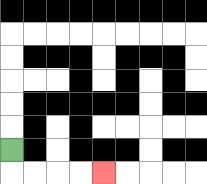{'start': '[0, 6]', 'end': '[4, 7]', 'path_directions': 'D,R,R,R,R', 'path_coordinates': '[[0, 6], [0, 7], [1, 7], [2, 7], [3, 7], [4, 7]]'}